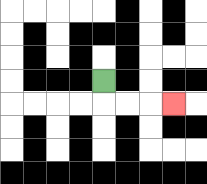{'start': '[4, 3]', 'end': '[7, 4]', 'path_directions': 'D,R,R,R', 'path_coordinates': '[[4, 3], [4, 4], [5, 4], [6, 4], [7, 4]]'}